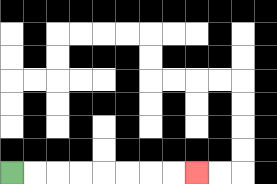{'start': '[0, 7]', 'end': '[8, 7]', 'path_directions': 'R,R,R,R,R,R,R,R', 'path_coordinates': '[[0, 7], [1, 7], [2, 7], [3, 7], [4, 7], [5, 7], [6, 7], [7, 7], [8, 7]]'}